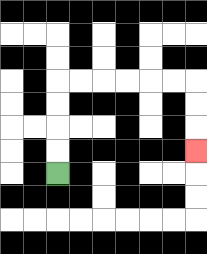{'start': '[2, 7]', 'end': '[8, 6]', 'path_directions': 'U,U,U,U,R,R,R,R,R,R,D,D,D', 'path_coordinates': '[[2, 7], [2, 6], [2, 5], [2, 4], [2, 3], [3, 3], [4, 3], [5, 3], [6, 3], [7, 3], [8, 3], [8, 4], [8, 5], [8, 6]]'}